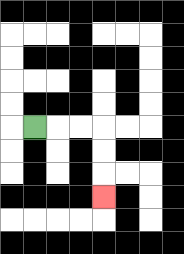{'start': '[1, 5]', 'end': '[4, 8]', 'path_directions': 'R,R,R,D,D,D', 'path_coordinates': '[[1, 5], [2, 5], [3, 5], [4, 5], [4, 6], [4, 7], [4, 8]]'}